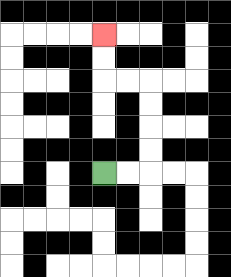{'start': '[4, 7]', 'end': '[4, 1]', 'path_directions': 'R,R,U,U,U,U,L,L,U,U', 'path_coordinates': '[[4, 7], [5, 7], [6, 7], [6, 6], [6, 5], [6, 4], [6, 3], [5, 3], [4, 3], [4, 2], [4, 1]]'}